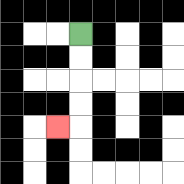{'start': '[3, 1]', 'end': '[2, 5]', 'path_directions': 'D,D,D,D,L', 'path_coordinates': '[[3, 1], [3, 2], [3, 3], [3, 4], [3, 5], [2, 5]]'}